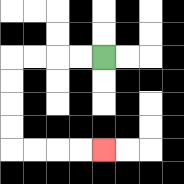{'start': '[4, 2]', 'end': '[4, 6]', 'path_directions': 'L,L,L,L,D,D,D,D,R,R,R,R', 'path_coordinates': '[[4, 2], [3, 2], [2, 2], [1, 2], [0, 2], [0, 3], [0, 4], [0, 5], [0, 6], [1, 6], [2, 6], [3, 6], [4, 6]]'}